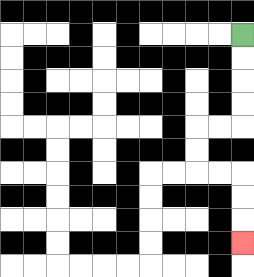{'start': '[10, 1]', 'end': '[10, 10]', 'path_directions': 'D,D,D,D,L,L,D,D,R,R,D,D,D', 'path_coordinates': '[[10, 1], [10, 2], [10, 3], [10, 4], [10, 5], [9, 5], [8, 5], [8, 6], [8, 7], [9, 7], [10, 7], [10, 8], [10, 9], [10, 10]]'}